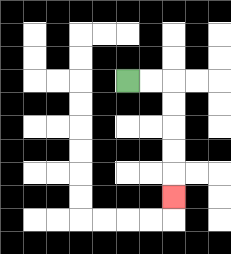{'start': '[5, 3]', 'end': '[7, 8]', 'path_directions': 'R,R,D,D,D,D,D', 'path_coordinates': '[[5, 3], [6, 3], [7, 3], [7, 4], [7, 5], [7, 6], [7, 7], [7, 8]]'}